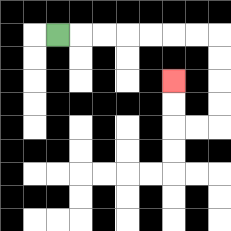{'start': '[2, 1]', 'end': '[7, 3]', 'path_directions': 'R,R,R,R,R,R,R,D,D,D,D,L,L,U,U', 'path_coordinates': '[[2, 1], [3, 1], [4, 1], [5, 1], [6, 1], [7, 1], [8, 1], [9, 1], [9, 2], [9, 3], [9, 4], [9, 5], [8, 5], [7, 5], [7, 4], [7, 3]]'}